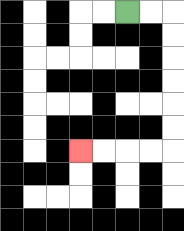{'start': '[5, 0]', 'end': '[3, 6]', 'path_directions': 'R,R,D,D,D,D,D,D,L,L,L,L', 'path_coordinates': '[[5, 0], [6, 0], [7, 0], [7, 1], [7, 2], [7, 3], [7, 4], [7, 5], [7, 6], [6, 6], [5, 6], [4, 6], [3, 6]]'}